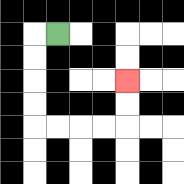{'start': '[2, 1]', 'end': '[5, 3]', 'path_directions': 'L,D,D,D,D,R,R,R,R,U,U', 'path_coordinates': '[[2, 1], [1, 1], [1, 2], [1, 3], [1, 4], [1, 5], [2, 5], [3, 5], [4, 5], [5, 5], [5, 4], [5, 3]]'}